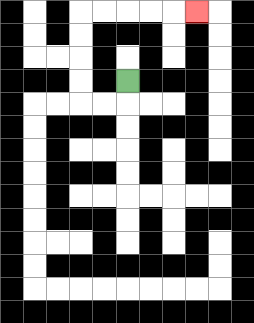{'start': '[5, 3]', 'end': '[8, 0]', 'path_directions': 'D,L,L,U,U,U,U,R,R,R,R,R', 'path_coordinates': '[[5, 3], [5, 4], [4, 4], [3, 4], [3, 3], [3, 2], [3, 1], [3, 0], [4, 0], [5, 0], [6, 0], [7, 0], [8, 0]]'}